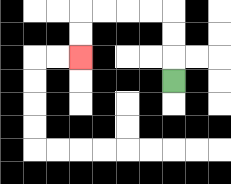{'start': '[7, 3]', 'end': '[3, 2]', 'path_directions': 'U,U,U,L,L,L,L,D,D', 'path_coordinates': '[[7, 3], [7, 2], [7, 1], [7, 0], [6, 0], [5, 0], [4, 0], [3, 0], [3, 1], [3, 2]]'}